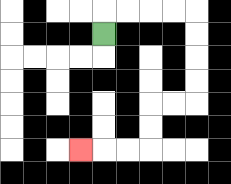{'start': '[4, 1]', 'end': '[3, 6]', 'path_directions': 'U,R,R,R,R,D,D,D,D,L,L,D,D,L,L,L', 'path_coordinates': '[[4, 1], [4, 0], [5, 0], [6, 0], [7, 0], [8, 0], [8, 1], [8, 2], [8, 3], [8, 4], [7, 4], [6, 4], [6, 5], [6, 6], [5, 6], [4, 6], [3, 6]]'}